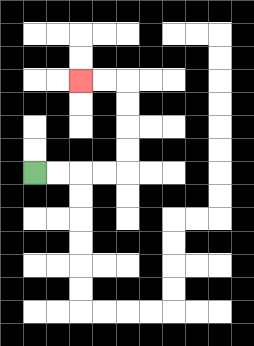{'start': '[1, 7]', 'end': '[3, 3]', 'path_directions': 'R,R,R,R,U,U,U,U,L,L', 'path_coordinates': '[[1, 7], [2, 7], [3, 7], [4, 7], [5, 7], [5, 6], [5, 5], [5, 4], [5, 3], [4, 3], [3, 3]]'}